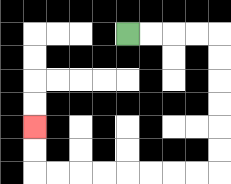{'start': '[5, 1]', 'end': '[1, 5]', 'path_directions': 'R,R,R,R,D,D,D,D,D,D,L,L,L,L,L,L,L,L,U,U', 'path_coordinates': '[[5, 1], [6, 1], [7, 1], [8, 1], [9, 1], [9, 2], [9, 3], [9, 4], [9, 5], [9, 6], [9, 7], [8, 7], [7, 7], [6, 7], [5, 7], [4, 7], [3, 7], [2, 7], [1, 7], [1, 6], [1, 5]]'}